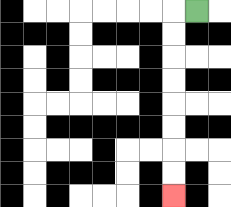{'start': '[8, 0]', 'end': '[7, 8]', 'path_directions': 'L,D,D,D,D,D,D,D,D', 'path_coordinates': '[[8, 0], [7, 0], [7, 1], [7, 2], [7, 3], [7, 4], [7, 5], [7, 6], [7, 7], [7, 8]]'}